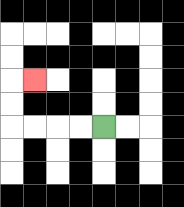{'start': '[4, 5]', 'end': '[1, 3]', 'path_directions': 'L,L,L,L,U,U,R', 'path_coordinates': '[[4, 5], [3, 5], [2, 5], [1, 5], [0, 5], [0, 4], [0, 3], [1, 3]]'}